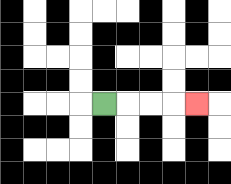{'start': '[4, 4]', 'end': '[8, 4]', 'path_directions': 'R,R,R,R', 'path_coordinates': '[[4, 4], [5, 4], [6, 4], [7, 4], [8, 4]]'}